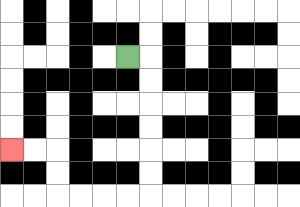{'start': '[5, 2]', 'end': '[0, 6]', 'path_directions': 'R,D,D,D,D,D,D,L,L,L,L,U,U,L,L', 'path_coordinates': '[[5, 2], [6, 2], [6, 3], [6, 4], [6, 5], [6, 6], [6, 7], [6, 8], [5, 8], [4, 8], [3, 8], [2, 8], [2, 7], [2, 6], [1, 6], [0, 6]]'}